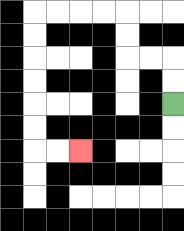{'start': '[7, 4]', 'end': '[3, 6]', 'path_directions': 'U,U,L,L,U,U,L,L,L,L,D,D,D,D,D,D,R,R', 'path_coordinates': '[[7, 4], [7, 3], [7, 2], [6, 2], [5, 2], [5, 1], [5, 0], [4, 0], [3, 0], [2, 0], [1, 0], [1, 1], [1, 2], [1, 3], [1, 4], [1, 5], [1, 6], [2, 6], [3, 6]]'}